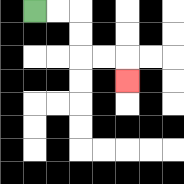{'start': '[1, 0]', 'end': '[5, 3]', 'path_directions': 'R,R,D,D,R,R,D', 'path_coordinates': '[[1, 0], [2, 0], [3, 0], [3, 1], [3, 2], [4, 2], [5, 2], [5, 3]]'}